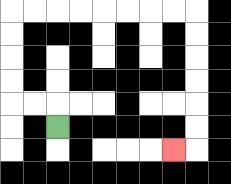{'start': '[2, 5]', 'end': '[7, 6]', 'path_directions': 'U,L,L,U,U,U,U,R,R,R,R,R,R,R,R,D,D,D,D,D,D,L', 'path_coordinates': '[[2, 5], [2, 4], [1, 4], [0, 4], [0, 3], [0, 2], [0, 1], [0, 0], [1, 0], [2, 0], [3, 0], [4, 0], [5, 0], [6, 0], [7, 0], [8, 0], [8, 1], [8, 2], [8, 3], [8, 4], [8, 5], [8, 6], [7, 6]]'}